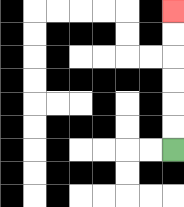{'start': '[7, 6]', 'end': '[7, 0]', 'path_directions': 'U,U,U,U,U,U', 'path_coordinates': '[[7, 6], [7, 5], [7, 4], [7, 3], [7, 2], [7, 1], [7, 0]]'}